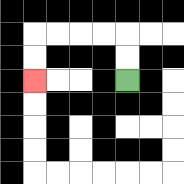{'start': '[5, 3]', 'end': '[1, 3]', 'path_directions': 'U,U,L,L,L,L,D,D', 'path_coordinates': '[[5, 3], [5, 2], [5, 1], [4, 1], [3, 1], [2, 1], [1, 1], [1, 2], [1, 3]]'}